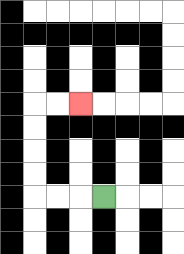{'start': '[4, 8]', 'end': '[3, 4]', 'path_directions': 'L,L,L,U,U,U,U,R,R', 'path_coordinates': '[[4, 8], [3, 8], [2, 8], [1, 8], [1, 7], [1, 6], [1, 5], [1, 4], [2, 4], [3, 4]]'}